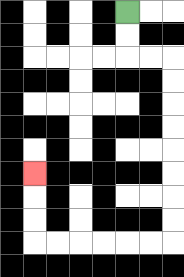{'start': '[5, 0]', 'end': '[1, 7]', 'path_directions': 'D,D,R,R,D,D,D,D,D,D,D,D,L,L,L,L,L,L,U,U,U', 'path_coordinates': '[[5, 0], [5, 1], [5, 2], [6, 2], [7, 2], [7, 3], [7, 4], [7, 5], [7, 6], [7, 7], [7, 8], [7, 9], [7, 10], [6, 10], [5, 10], [4, 10], [3, 10], [2, 10], [1, 10], [1, 9], [1, 8], [1, 7]]'}